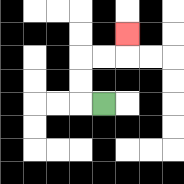{'start': '[4, 4]', 'end': '[5, 1]', 'path_directions': 'L,U,U,R,R,U', 'path_coordinates': '[[4, 4], [3, 4], [3, 3], [3, 2], [4, 2], [5, 2], [5, 1]]'}